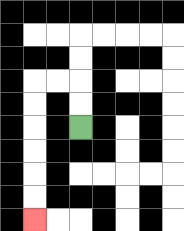{'start': '[3, 5]', 'end': '[1, 9]', 'path_directions': 'U,U,L,L,D,D,D,D,D,D', 'path_coordinates': '[[3, 5], [3, 4], [3, 3], [2, 3], [1, 3], [1, 4], [1, 5], [1, 6], [1, 7], [1, 8], [1, 9]]'}